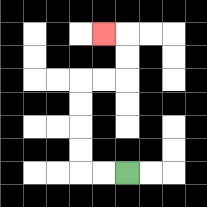{'start': '[5, 7]', 'end': '[4, 1]', 'path_directions': 'L,L,U,U,U,U,R,R,U,U,L', 'path_coordinates': '[[5, 7], [4, 7], [3, 7], [3, 6], [3, 5], [3, 4], [3, 3], [4, 3], [5, 3], [5, 2], [5, 1], [4, 1]]'}